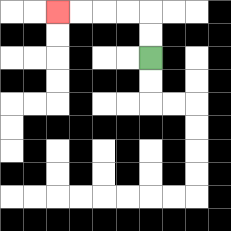{'start': '[6, 2]', 'end': '[2, 0]', 'path_directions': 'U,U,L,L,L,L', 'path_coordinates': '[[6, 2], [6, 1], [6, 0], [5, 0], [4, 0], [3, 0], [2, 0]]'}